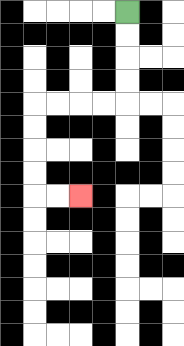{'start': '[5, 0]', 'end': '[3, 8]', 'path_directions': 'D,D,D,D,L,L,L,L,D,D,D,D,R,R', 'path_coordinates': '[[5, 0], [5, 1], [5, 2], [5, 3], [5, 4], [4, 4], [3, 4], [2, 4], [1, 4], [1, 5], [1, 6], [1, 7], [1, 8], [2, 8], [3, 8]]'}